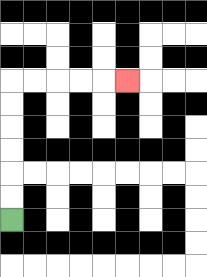{'start': '[0, 9]', 'end': '[5, 3]', 'path_directions': 'U,U,U,U,U,U,R,R,R,R,R', 'path_coordinates': '[[0, 9], [0, 8], [0, 7], [0, 6], [0, 5], [0, 4], [0, 3], [1, 3], [2, 3], [3, 3], [4, 3], [5, 3]]'}